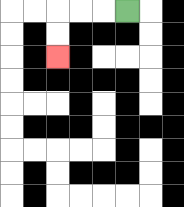{'start': '[5, 0]', 'end': '[2, 2]', 'path_directions': 'L,L,L,D,D', 'path_coordinates': '[[5, 0], [4, 0], [3, 0], [2, 0], [2, 1], [2, 2]]'}